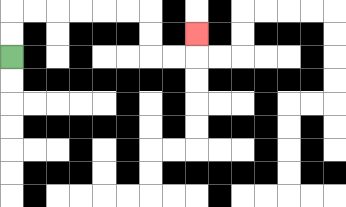{'start': '[0, 2]', 'end': '[8, 1]', 'path_directions': 'U,U,R,R,R,R,R,R,D,D,R,R,U', 'path_coordinates': '[[0, 2], [0, 1], [0, 0], [1, 0], [2, 0], [3, 0], [4, 0], [5, 0], [6, 0], [6, 1], [6, 2], [7, 2], [8, 2], [8, 1]]'}